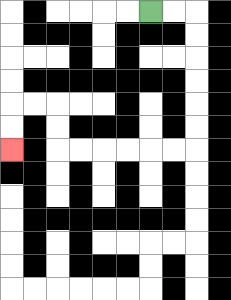{'start': '[6, 0]', 'end': '[0, 6]', 'path_directions': 'R,R,D,D,D,D,D,D,L,L,L,L,L,L,U,U,L,L,D,D', 'path_coordinates': '[[6, 0], [7, 0], [8, 0], [8, 1], [8, 2], [8, 3], [8, 4], [8, 5], [8, 6], [7, 6], [6, 6], [5, 6], [4, 6], [3, 6], [2, 6], [2, 5], [2, 4], [1, 4], [0, 4], [0, 5], [0, 6]]'}